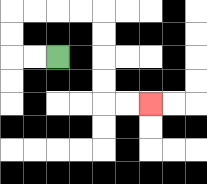{'start': '[2, 2]', 'end': '[6, 4]', 'path_directions': 'L,L,U,U,R,R,R,R,D,D,D,D,R,R', 'path_coordinates': '[[2, 2], [1, 2], [0, 2], [0, 1], [0, 0], [1, 0], [2, 0], [3, 0], [4, 0], [4, 1], [4, 2], [4, 3], [4, 4], [5, 4], [6, 4]]'}